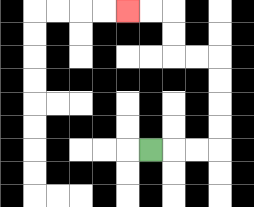{'start': '[6, 6]', 'end': '[5, 0]', 'path_directions': 'R,R,R,U,U,U,U,L,L,U,U,L,L', 'path_coordinates': '[[6, 6], [7, 6], [8, 6], [9, 6], [9, 5], [9, 4], [9, 3], [9, 2], [8, 2], [7, 2], [7, 1], [7, 0], [6, 0], [5, 0]]'}